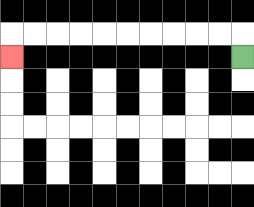{'start': '[10, 2]', 'end': '[0, 2]', 'path_directions': 'U,L,L,L,L,L,L,L,L,L,L,D', 'path_coordinates': '[[10, 2], [10, 1], [9, 1], [8, 1], [7, 1], [6, 1], [5, 1], [4, 1], [3, 1], [2, 1], [1, 1], [0, 1], [0, 2]]'}